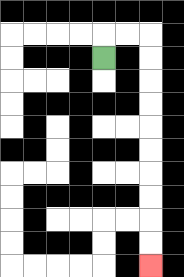{'start': '[4, 2]', 'end': '[6, 11]', 'path_directions': 'U,R,R,D,D,D,D,D,D,D,D,D,D', 'path_coordinates': '[[4, 2], [4, 1], [5, 1], [6, 1], [6, 2], [6, 3], [6, 4], [6, 5], [6, 6], [6, 7], [6, 8], [6, 9], [6, 10], [6, 11]]'}